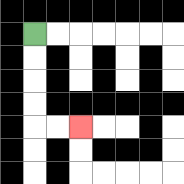{'start': '[1, 1]', 'end': '[3, 5]', 'path_directions': 'D,D,D,D,R,R', 'path_coordinates': '[[1, 1], [1, 2], [1, 3], [1, 4], [1, 5], [2, 5], [3, 5]]'}